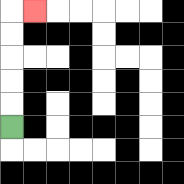{'start': '[0, 5]', 'end': '[1, 0]', 'path_directions': 'U,U,U,U,U,R', 'path_coordinates': '[[0, 5], [0, 4], [0, 3], [0, 2], [0, 1], [0, 0], [1, 0]]'}